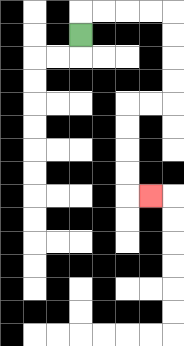{'start': '[3, 1]', 'end': '[6, 8]', 'path_directions': 'U,R,R,R,R,D,D,D,D,L,L,D,D,D,D,R', 'path_coordinates': '[[3, 1], [3, 0], [4, 0], [5, 0], [6, 0], [7, 0], [7, 1], [7, 2], [7, 3], [7, 4], [6, 4], [5, 4], [5, 5], [5, 6], [5, 7], [5, 8], [6, 8]]'}